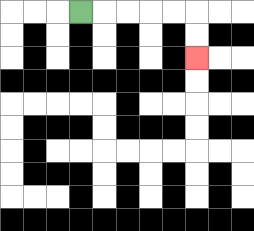{'start': '[3, 0]', 'end': '[8, 2]', 'path_directions': 'R,R,R,R,R,D,D', 'path_coordinates': '[[3, 0], [4, 0], [5, 0], [6, 0], [7, 0], [8, 0], [8, 1], [8, 2]]'}